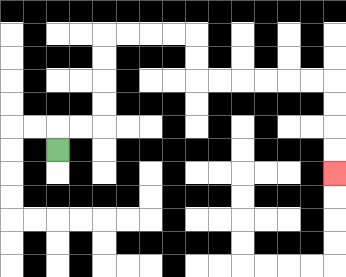{'start': '[2, 6]', 'end': '[14, 7]', 'path_directions': 'U,R,R,U,U,U,U,R,R,R,R,D,D,R,R,R,R,R,R,D,D,D,D', 'path_coordinates': '[[2, 6], [2, 5], [3, 5], [4, 5], [4, 4], [4, 3], [4, 2], [4, 1], [5, 1], [6, 1], [7, 1], [8, 1], [8, 2], [8, 3], [9, 3], [10, 3], [11, 3], [12, 3], [13, 3], [14, 3], [14, 4], [14, 5], [14, 6], [14, 7]]'}